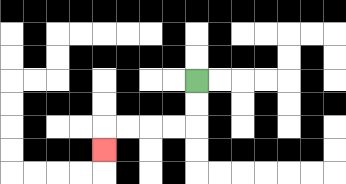{'start': '[8, 3]', 'end': '[4, 6]', 'path_directions': 'D,D,L,L,L,L,D', 'path_coordinates': '[[8, 3], [8, 4], [8, 5], [7, 5], [6, 5], [5, 5], [4, 5], [4, 6]]'}